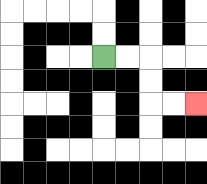{'start': '[4, 2]', 'end': '[8, 4]', 'path_directions': 'R,R,D,D,R,R', 'path_coordinates': '[[4, 2], [5, 2], [6, 2], [6, 3], [6, 4], [7, 4], [8, 4]]'}